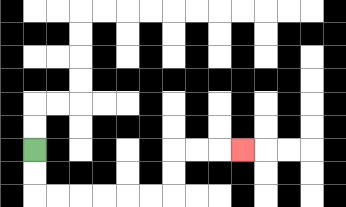{'start': '[1, 6]', 'end': '[10, 6]', 'path_directions': 'D,D,R,R,R,R,R,R,U,U,R,R,R', 'path_coordinates': '[[1, 6], [1, 7], [1, 8], [2, 8], [3, 8], [4, 8], [5, 8], [6, 8], [7, 8], [7, 7], [7, 6], [8, 6], [9, 6], [10, 6]]'}